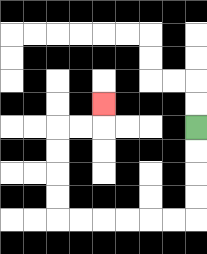{'start': '[8, 5]', 'end': '[4, 4]', 'path_directions': 'D,D,D,D,L,L,L,L,L,L,U,U,U,U,R,R,U', 'path_coordinates': '[[8, 5], [8, 6], [8, 7], [8, 8], [8, 9], [7, 9], [6, 9], [5, 9], [4, 9], [3, 9], [2, 9], [2, 8], [2, 7], [2, 6], [2, 5], [3, 5], [4, 5], [4, 4]]'}